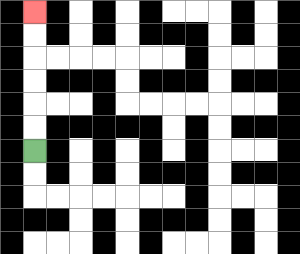{'start': '[1, 6]', 'end': '[1, 0]', 'path_directions': 'U,U,U,U,U,U', 'path_coordinates': '[[1, 6], [1, 5], [1, 4], [1, 3], [1, 2], [1, 1], [1, 0]]'}